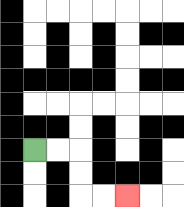{'start': '[1, 6]', 'end': '[5, 8]', 'path_directions': 'R,R,D,D,R,R', 'path_coordinates': '[[1, 6], [2, 6], [3, 6], [3, 7], [3, 8], [4, 8], [5, 8]]'}